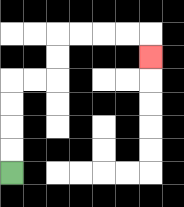{'start': '[0, 7]', 'end': '[6, 2]', 'path_directions': 'U,U,U,U,R,R,U,U,R,R,R,R,D', 'path_coordinates': '[[0, 7], [0, 6], [0, 5], [0, 4], [0, 3], [1, 3], [2, 3], [2, 2], [2, 1], [3, 1], [4, 1], [5, 1], [6, 1], [6, 2]]'}